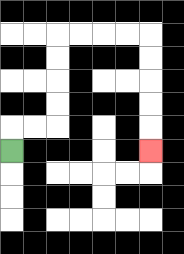{'start': '[0, 6]', 'end': '[6, 6]', 'path_directions': 'U,R,R,U,U,U,U,R,R,R,R,D,D,D,D,D', 'path_coordinates': '[[0, 6], [0, 5], [1, 5], [2, 5], [2, 4], [2, 3], [2, 2], [2, 1], [3, 1], [4, 1], [5, 1], [6, 1], [6, 2], [6, 3], [6, 4], [6, 5], [6, 6]]'}